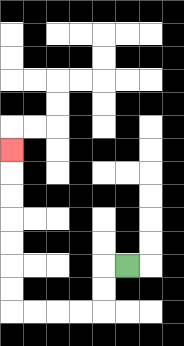{'start': '[5, 11]', 'end': '[0, 6]', 'path_directions': 'L,D,D,L,L,L,L,U,U,U,U,U,U,U', 'path_coordinates': '[[5, 11], [4, 11], [4, 12], [4, 13], [3, 13], [2, 13], [1, 13], [0, 13], [0, 12], [0, 11], [0, 10], [0, 9], [0, 8], [0, 7], [0, 6]]'}